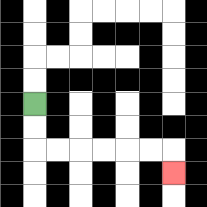{'start': '[1, 4]', 'end': '[7, 7]', 'path_directions': 'D,D,R,R,R,R,R,R,D', 'path_coordinates': '[[1, 4], [1, 5], [1, 6], [2, 6], [3, 6], [4, 6], [5, 6], [6, 6], [7, 6], [7, 7]]'}